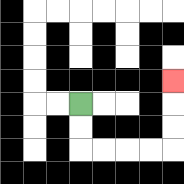{'start': '[3, 4]', 'end': '[7, 3]', 'path_directions': 'D,D,R,R,R,R,U,U,U', 'path_coordinates': '[[3, 4], [3, 5], [3, 6], [4, 6], [5, 6], [6, 6], [7, 6], [7, 5], [7, 4], [7, 3]]'}